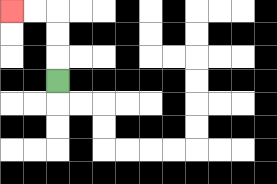{'start': '[2, 3]', 'end': '[0, 0]', 'path_directions': 'U,U,U,L,L', 'path_coordinates': '[[2, 3], [2, 2], [2, 1], [2, 0], [1, 0], [0, 0]]'}